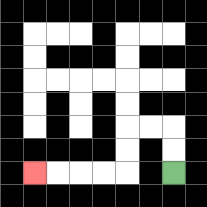{'start': '[7, 7]', 'end': '[1, 7]', 'path_directions': 'U,U,L,L,D,D,L,L,L,L', 'path_coordinates': '[[7, 7], [7, 6], [7, 5], [6, 5], [5, 5], [5, 6], [5, 7], [4, 7], [3, 7], [2, 7], [1, 7]]'}